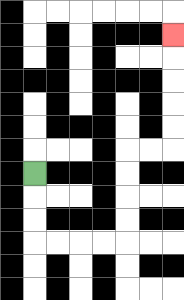{'start': '[1, 7]', 'end': '[7, 1]', 'path_directions': 'D,D,D,R,R,R,R,U,U,U,U,R,R,U,U,U,U,U', 'path_coordinates': '[[1, 7], [1, 8], [1, 9], [1, 10], [2, 10], [3, 10], [4, 10], [5, 10], [5, 9], [5, 8], [5, 7], [5, 6], [6, 6], [7, 6], [7, 5], [7, 4], [7, 3], [7, 2], [7, 1]]'}